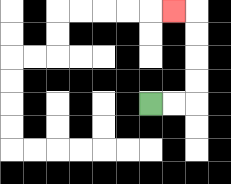{'start': '[6, 4]', 'end': '[7, 0]', 'path_directions': 'R,R,U,U,U,U,L', 'path_coordinates': '[[6, 4], [7, 4], [8, 4], [8, 3], [8, 2], [8, 1], [8, 0], [7, 0]]'}